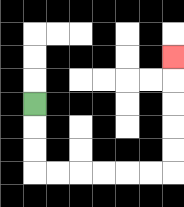{'start': '[1, 4]', 'end': '[7, 2]', 'path_directions': 'D,D,D,R,R,R,R,R,R,U,U,U,U,U', 'path_coordinates': '[[1, 4], [1, 5], [1, 6], [1, 7], [2, 7], [3, 7], [4, 7], [5, 7], [6, 7], [7, 7], [7, 6], [7, 5], [7, 4], [7, 3], [7, 2]]'}